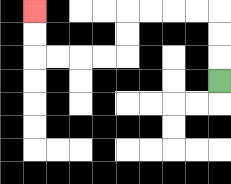{'start': '[9, 3]', 'end': '[1, 0]', 'path_directions': 'U,U,U,L,L,L,L,D,D,L,L,L,L,U,U', 'path_coordinates': '[[9, 3], [9, 2], [9, 1], [9, 0], [8, 0], [7, 0], [6, 0], [5, 0], [5, 1], [5, 2], [4, 2], [3, 2], [2, 2], [1, 2], [1, 1], [1, 0]]'}